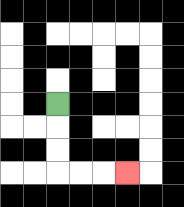{'start': '[2, 4]', 'end': '[5, 7]', 'path_directions': 'D,D,D,R,R,R', 'path_coordinates': '[[2, 4], [2, 5], [2, 6], [2, 7], [3, 7], [4, 7], [5, 7]]'}